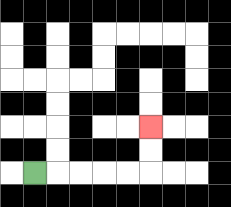{'start': '[1, 7]', 'end': '[6, 5]', 'path_directions': 'R,R,R,R,R,U,U', 'path_coordinates': '[[1, 7], [2, 7], [3, 7], [4, 7], [5, 7], [6, 7], [6, 6], [6, 5]]'}